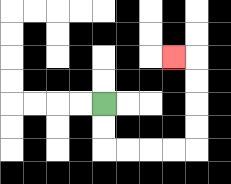{'start': '[4, 4]', 'end': '[7, 2]', 'path_directions': 'D,D,R,R,R,R,U,U,U,U,L', 'path_coordinates': '[[4, 4], [4, 5], [4, 6], [5, 6], [6, 6], [7, 6], [8, 6], [8, 5], [8, 4], [8, 3], [8, 2], [7, 2]]'}